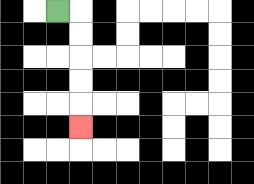{'start': '[2, 0]', 'end': '[3, 5]', 'path_directions': 'R,D,D,D,D,D', 'path_coordinates': '[[2, 0], [3, 0], [3, 1], [3, 2], [3, 3], [3, 4], [3, 5]]'}